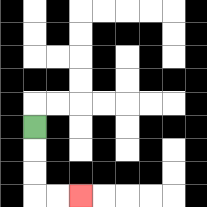{'start': '[1, 5]', 'end': '[3, 8]', 'path_directions': 'D,D,D,R,R', 'path_coordinates': '[[1, 5], [1, 6], [1, 7], [1, 8], [2, 8], [3, 8]]'}